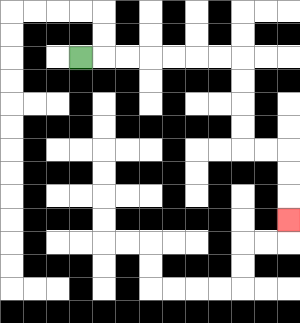{'start': '[3, 2]', 'end': '[12, 9]', 'path_directions': 'R,R,R,R,R,R,R,D,D,D,D,R,R,D,D,D', 'path_coordinates': '[[3, 2], [4, 2], [5, 2], [6, 2], [7, 2], [8, 2], [9, 2], [10, 2], [10, 3], [10, 4], [10, 5], [10, 6], [11, 6], [12, 6], [12, 7], [12, 8], [12, 9]]'}